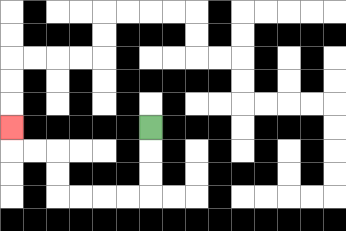{'start': '[6, 5]', 'end': '[0, 5]', 'path_directions': 'D,D,D,L,L,L,L,U,U,L,L,U', 'path_coordinates': '[[6, 5], [6, 6], [6, 7], [6, 8], [5, 8], [4, 8], [3, 8], [2, 8], [2, 7], [2, 6], [1, 6], [0, 6], [0, 5]]'}